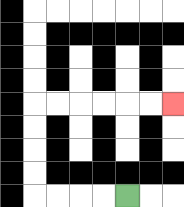{'start': '[5, 8]', 'end': '[7, 4]', 'path_directions': 'L,L,L,L,U,U,U,U,R,R,R,R,R,R', 'path_coordinates': '[[5, 8], [4, 8], [3, 8], [2, 8], [1, 8], [1, 7], [1, 6], [1, 5], [1, 4], [2, 4], [3, 4], [4, 4], [5, 4], [6, 4], [7, 4]]'}